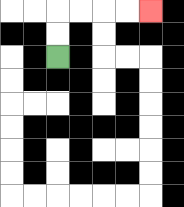{'start': '[2, 2]', 'end': '[6, 0]', 'path_directions': 'U,U,R,R,R,R', 'path_coordinates': '[[2, 2], [2, 1], [2, 0], [3, 0], [4, 0], [5, 0], [6, 0]]'}